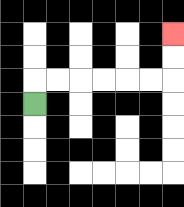{'start': '[1, 4]', 'end': '[7, 1]', 'path_directions': 'U,R,R,R,R,R,R,U,U', 'path_coordinates': '[[1, 4], [1, 3], [2, 3], [3, 3], [4, 3], [5, 3], [6, 3], [7, 3], [7, 2], [7, 1]]'}